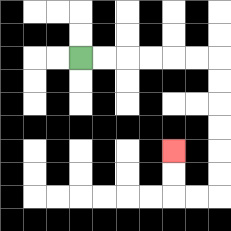{'start': '[3, 2]', 'end': '[7, 6]', 'path_directions': 'R,R,R,R,R,R,D,D,D,D,D,D,L,L,U,U', 'path_coordinates': '[[3, 2], [4, 2], [5, 2], [6, 2], [7, 2], [8, 2], [9, 2], [9, 3], [9, 4], [9, 5], [9, 6], [9, 7], [9, 8], [8, 8], [7, 8], [7, 7], [7, 6]]'}